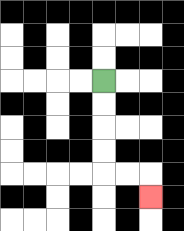{'start': '[4, 3]', 'end': '[6, 8]', 'path_directions': 'D,D,D,D,R,R,D', 'path_coordinates': '[[4, 3], [4, 4], [4, 5], [4, 6], [4, 7], [5, 7], [6, 7], [6, 8]]'}